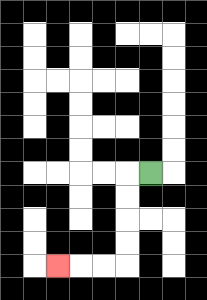{'start': '[6, 7]', 'end': '[2, 11]', 'path_directions': 'L,D,D,D,D,L,L,L', 'path_coordinates': '[[6, 7], [5, 7], [5, 8], [5, 9], [5, 10], [5, 11], [4, 11], [3, 11], [2, 11]]'}